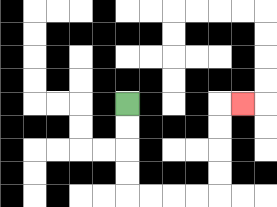{'start': '[5, 4]', 'end': '[10, 4]', 'path_directions': 'D,D,D,D,R,R,R,R,U,U,U,U,R', 'path_coordinates': '[[5, 4], [5, 5], [5, 6], [5, 7], [5, 8], [6, 8], [7, 8], [8, 8], [9, 8], [9, 7], [9, 6], [9, 5], [9, 4], [10, 4]]'}